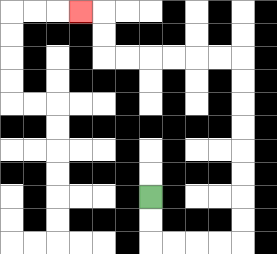{'start': '[6, 8]', 'end': '[3, 0]', 'path_directions': 'D,D,R,R,R,R,U,U,U,U,U,U,U,U,L,L,L,L,L,L,U,U,L', 'path_coordinates': '[[6, 8], [6, 9], [6, 10], [7, 10], [8, 10], [9, 10], [10, 10], [10, 9], [10, 8], [10, 7], [10, 6], [10, 5], [10, 4], [10, 3], [10, 2], [9, 2], [8, 2], [7, 2], [6, 2], [5, 2], [4, 2], [4, 1], [4, 0], [3, 0]]'}